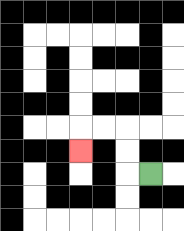{'start': '[6, 7]', 'end': '[3, 6]', 'path_directions': 'L,U,U,L,L,D', 'path_coordinates': '[[6, 7], [5, 7], [5, 6], [5, 5], [4, 5], [3, 5], [3, 6]]'}